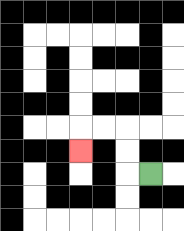{'start': '[6, 7]', 'end': '[3, 6]', 'path_directions': 'L,U,U,L,L,D', 'path_coordinates': '[[6, 7], [5, 7], [5, 6], [5, 5], [4, 5], [3, 5], [3, 6]]'}